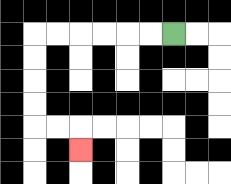{'start': '[7, 1]', 'end': '[3, 6]', 'path_directions': 'L,L,L,L,L,L,D,D,D,D,R,R,D', 'path_coordinates': '[[7, 1], [6, 1], [5, 1], [4, 1], [3, 1], [2, 1], [1, 1], [1, 2], [1, 3], [1, 4], [1, 5], [2, 5], [3, 5], [3, 6]]'}